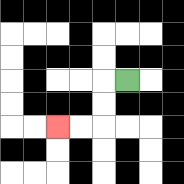{'start': '[5, 3]', 'end': '[2, 5]', 'path_directions': 'L,D,D,L,L', 'path_coordinates': '[[5, 3], [4, 3], [4, 4], [4, 5], [3, 5], [2, 5]]'}